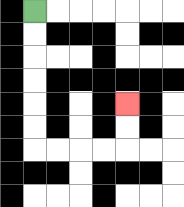{'start': '[1, 0]', 'end': '[5, 4]', 'path_directions': 'D,D,D,D,D,D,R,R,R,R,U,U', 'path_coordinates': '[[1, 0], [1, 1], [1, 2], [1, 3], [1, 4], [1, 5], [1, 6], [2, 6], [3, 6], [4, 6], [5, 6], [5, 5], [5, 4]]'}